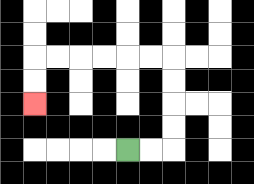{'start': '[5, 6]', 'end': '[1, 4]', 'path_directions': 'R,R,U,U,U,U,L,L,L,L,L,L,D,D', 'path_coordinates': '[[5, 6], [6, 6], [7, 6], [7, 5], [7, 4], [7, 3], [7, 2], [6, 2], [5, 2], [4, 2], [3, 2], [2, 2], [1, 2], [1, 3], [1, 4]]'}